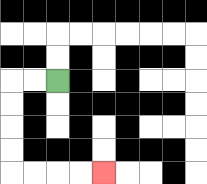{'start': '[2, 3]', 'end': '[4, 7]', 'path_directions': 'L,L,D,D,D,D,R,R,R,R', 'path_coordinates': '[[2, 3], [1, 3], [0, 3], [0, 4], [0, 5], [0, 6], [0, 7], [1, 7], [2, 7], [3, 7], [4, 7]]'}